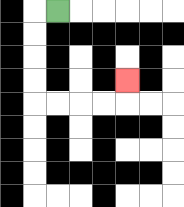{'start': '[2, 0]', 'end': '[5, 3]', 'path_directions': 'L,D,D,D,D,R,R,R,R,U', 'path_coordinates': '[[2, 0], [1, 0], [1, 1], [1, 2], [1, 3], [1, 4], [2, 4], [3, 4], [4, 4], [5, 4], [5, 3]]'}